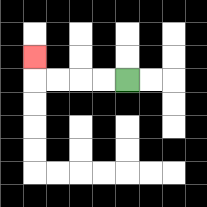{'start': '[5, 3]', 'end': '[1, 2]', 'path_directions': 'L,L,L,L,U', 'path_coordinates': '[[5, 3], [4, 3], [3, 3], [2, 3], [1, 3], [1, 2]]'}